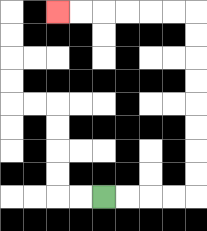{'start': '[4, 8]', 'end': '[2, 0]', 'path_directions': 'R,R,R,R,U,U,U,U,U,U,U,U,L,L,L,L,L,L', 'path_coordinates': '[[4, 8], [5, 8], [6, 8], [7, 8], [8, 8], [8, 7], [8, 6], [8, 5], [8, 4], [8, 3], [8, 2], [8, 1], [8, 0], [7, 0], [6, 0], [5, 0], [4, 0], [3, 0], [2, 0]]'}